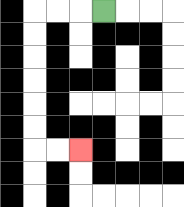{'start': '[4, 0]', 'end': '[3, 6]', 'path_directions': 'L,L,L,D,D,D,D,D,D,R,R', 'path_coordinates': '[[4, 0], [3, 0], [2, 0], [1, 0], [1, 1], [1, 2], [1, 3], [1, 4], [1, 5], [1, 6], [2, 6], [3, 6]]'}